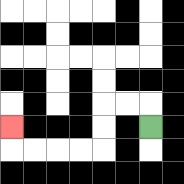{'start': '[6, 5]', 'end': '[0, 5]', 'path_directions': 'U,L,L,D,D,L,L,L,L,U', 'path_coordinates': '[[6, 5], [6, 4], [5, 4], [4, 4], [4, 5], [4, 6], [3, 6], [2, 6], [1, 6], [0, 6], [0, 5]]'}